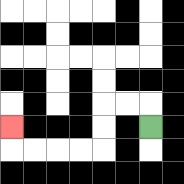{'start': '[6, 5]', 'end': '[0, 5]', 'path_directions': 'U,L,L,D,D,L,L,L,L,U', 'path_coordinates': '[[6, 5], [6, 4], [5, 4], [4, 4], [4, 5], [4, 6], [3, 6], [2, 6], [1, 6], [0, 6], [0, 5]]'}